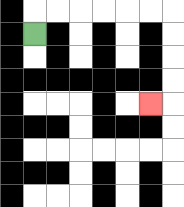{'start': '[1, 1]', 'end': '[6, 4]', 'path_directions': 'U,R,R,R,R,R,R,D,D,D,D,L', 'path_coordinates': '[[1, 1], [1, 0], [2, 0], [3, 0], [4, 0], [5, 0], [6, 0], [7, 0], [7, 1], [7, 2], [7, 3], [7, 4], [6, 4]]'}